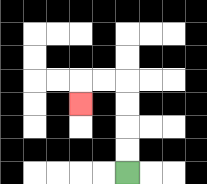{'start': '[5, 7]', 'end': '[3, 4]', 'path_directions': 'U,U,U,U,L,L,D', 'path_coordinates': '[[5, 7], [5, 6], [5, 5], [5, 4], [5, 3], [4, 3], [3, 3], [3, 4]]'}